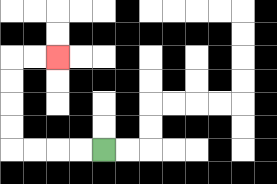{'start': '[4, 6]', 'end': '[2, 2]', 'path_directions': 'L,L,L,L,U,U,U,U,R,R', 'path_coordinates': '[[4, 6], [3, 6], [2, 6], [1, 6], [0, 6], [0, 5], [0, 4], [0, 3], [0, 2], [1, 2], [2, 2]]'}